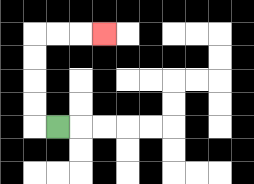{'start': '[2, 5]', 'end': '[4, 1]', 'path_directions': 'L,U,U,U,U,R,R,R', 'path_coordinates': '[[2, 5], [1, 5], [1, 4], [1, 3], [1, 2], [1, 1], [2, 1], [3, 1], [4, 1]]'}